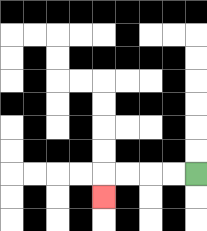{'start': '[8, 7]', 'end': '[4, 8]', 'path_directions': 'L,L,L,L,D', 'path_coordinates': '[[8, 7], [7, 7], [6, 7], [5, 7], [4, 7], [4, 8]]'}